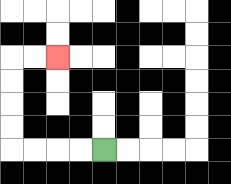{'start': '[4, 6]', 'end': '[2, 2]', 'path_directions': 'L,L,L,L,U,U,U,U,R,R', 'path_coordinates': '[[4, 6], [3, 6], [2, 6], [1, 6], [0, 6], [0, 5], [0, 4], [0, 3], [0, 2], [1, 2], [2, 2]]'}